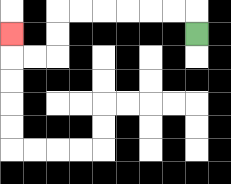{'start': '[8, 1]', 'end': '[0, 1]', 'path_directions': 'U,L,L,L,L,L,L,D,D,L,L,U', 'path_coordinates': '[[8, 1], [8, 0], [7, 0], [6, 0], [5, 0], [4, 0], [3, 0], [2, 0], [2, 1], [2, 2], [1, 2], [0, 2], [0, 1]]'}